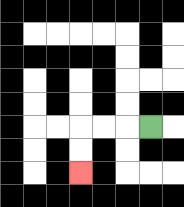{'start': '[6, 5]', 'end': '[3, 7]', 'path_directions': 'L,L,L,D,D', 'path_coordinates': '[[6, 5], [5, 5], [4, 5], [3, 5], [3, 6], [3, 7]]'}